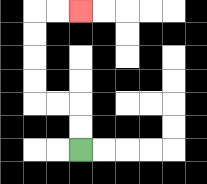{'start': '[3, 6]', 'end': '[3, 0]', 'path_directions': 'U,U,L,L,U,U,U,U,R,R', 'path_coordinates': '[[3, 6], [3, 5], [3, 4], [2, 4], [1, 4], [1, 3], [1, 2], [1, 1], [1, 0], [2, 0], [3, 0]]'}